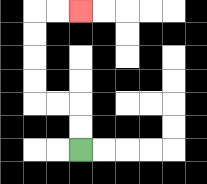{'start': '[3, 6]', 'end': '[3, 0]', 'path_directions': 'U,U,L,L,U,U,U,U,R,R', 'path_coordinates': '[[3, 6], [3, 5], [3, 4], [2, 4], [1, 4], [1, 3], [1, 2], [1, 1], [1, 0], [2, 0], [3, 0]]'}